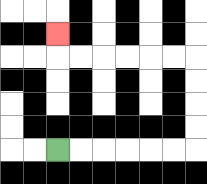{'start': '[2, 6]', 'end': '[2, 1]', 'path_directions': 'R,R,R,R,R,R,U,U,U,U,L,L,L,L,L,L,U', 'path_coordinates': '[[2, 6], [3, 6], [4, 6], [5, 6], [6, 6], [7, 6], [8, 6], [8, 5], [8, 4], [8, 3], [8, 2], [7, 2], [6, 2], [5, 2], [4, 2], [3, 2], [2, 2], [2, 1]]'}